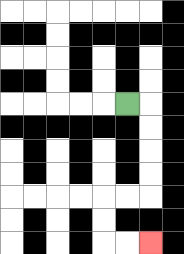{'start': '[5, 4]', 'end': '[6, 10]', 'path_directions': 'R,D,D,D,D,L,L,D,D,R,R', 'path_coordinates': '[[5, 4], [6, 4], [6, 5], [6, 6], [6, 7], [6, 8], [5, 8], [4, 8], [4, 9], [4, 10], [5, 10], [6, 10]]'}